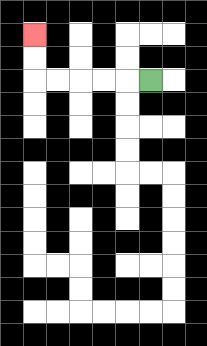{'start': '[6, 3]', 'end': '[1, 1]', 'path_directions': 'L,L,L,L,L,U,U', 'path_coordinates': '[[6, 3], [5, 3], [4, 3], [3, 3], [2, 3], [1, 3], [1, 2], [1, 1]]'}